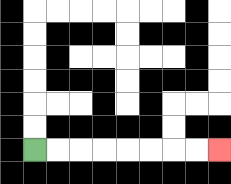{'start': '[1, 6]', 'end': '[9, 6]', 'path_directions': 'R,R,R,R,R,R,R,R', 'path_coordinates': '[[1, 6], [2, 6], [3, 6], [4, 6], [5, 6], [6, 6], [7, 6], [8, 6], [9, 6]]'}